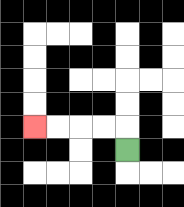{'start': '[5, 6]', 'end': '[1, 5]', 'path_directions': 'U,L,L,L,L', 'path_coordinates': '[[5, 6], [5, 5], [4, 5], [3, 5], [2, 5], [1, 5]]'}